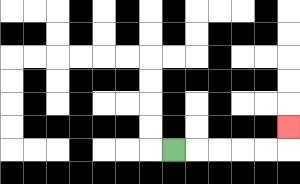{'start': '[7, 6]', 'end': '[12, 5]', 'path_directions': 'R,R,R,R,R,U', 'path_coordinates': '[[7, 6], [8, 6], [9, 6], [10, 6], [11, 6], [12, 6], [12, 5]]'}